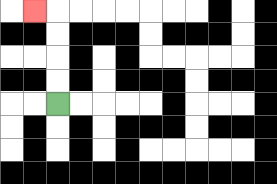{'start': '[2, 4]', 'end': '[1, 0]', 'path_directions': 'U,U,U,U,L', 'path_coordinates': '[[2, 4], [2, 3], [2, 2], [2, 1], [2, 0], [1, 0]]'}